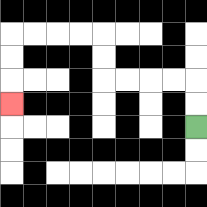{'start': '[8, 5]', 'end': '[0, 4]', 'path_directions': 'U,U,L,L,L,L,U,U,L,L,L,L,D,D,D', 'path_coordinates': '[[8, 5], [8, 4], [8, 3], [7, 3], [6, 3], [5, 3], [4, 3], [4, 2], [4, 1], [3, 1], [2, 1], [1, 1], [0, 1], [0, 2], [0, 3], [0, 4]]'}